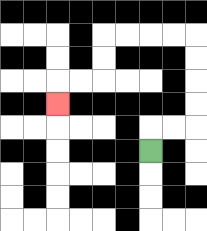{'start': '[6, 6]', 'end': '[2, 4]', 'path_directions': 'U,R,R,U,U,U,U,L,L,L,L,D,D,L,L,D', 'path_coordinates': '[[6, 6], [6, 5], [7, 5], [8, 5], [8, 4], [8, 3], [8, 2], [8, 1], [7, 1], [6, 1], [5, 1], [4, 1], [4, 2], [4, 3], [3, 3], [2, 3], [2, 4]]'}